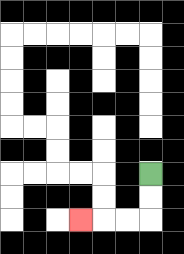{'start': '[6, 7]', 'end': '[3, 9]', 'path_directions': 'D,D,L,L,L', 'path_coordinates': '[[6, 7], [6, 8], [6, 9], [5, 9], [4, 9], [3, 9]]'}